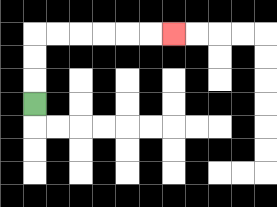{'start': '[1, 4]', 'end': '[7, 1]', 'path_directions': 'U,U,U,R,R,R,R,R,R', 'path_coordinates': '[[1, 4], [1, 3], [1, 2], [1, 1], [2, 1], [3, 1], [4, 1], [5, 1], [6, 1], [7, 1]]'}